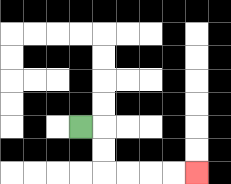{'start': '[3, 5]', 'end': '[8, 7]', 'path_directions': 'R,D,D,R,R,R,R', 'path_coordinates': '[[3, 5], [4, 5], [4, 6], [4, 7], [5, 7], [6, 7], [7, 7], [8, 7]]'}